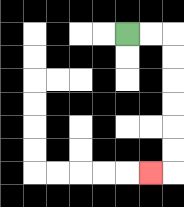{'start': '[5, 1]', 'end': '[6, 7]', 'path_directions': 'R,R,D,D,D,D,D,D,L', 'path_coordinates': '[[5, 1], [6, 1], [7, 1], [7, 2], [7, 3], [7, 4], [7, 5], [7, 6], [7, 7], [6, 7]]'}